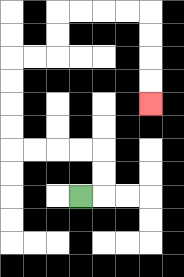{'start': '[3, 8]', 'end': '[6, 4]', 'path_directions': 'R,U,U,L,L,L,L,U,U,U,U,R,R,U,U,R,R,R,R,D,D,D,D', 'path_coordinates': '[[3, 8], [4, 8], [4, 7], [4, 6], [3, 6], [2, 6], [1, 6], [0, 6], [0, 5], [0, 4], [0, 3], [0, 2], [1, 2], [2, 2], [2, 1], [2, 0], [3, 0], [4, 0], [5, 0], [6, 0], [6, 1], [6, 2], [6, 3], [6, 4]]'}